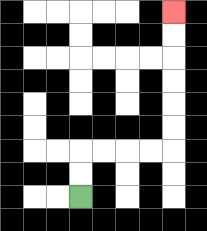{'start': '[3, 8]', 'end': '[7, 0]', 'path_directions': 'U,U,R,R,R,R,U,U,U,U,U,U', 'path_coordinates': '[[3, 8], [3, 7], [3, 6], [4, 6], [5, 6], [6, 6], [7, 6], [7, 5], [7, 4], [7, 3], [7, 2], [7, 1], [7, 0]]'}